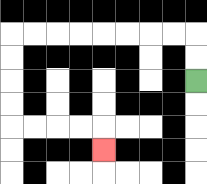{'start': '[8, 3]', 'end': '[4, 6]', 'path_directions': 'U,U,L,L,L,L,L,L,L,L,D,D,D,D,R,R,R,R,D', 'path_coordinates': '[[8, 3], [8, 2], [8, 1], [7, 1], [6, 1], [5, 1], [4, 1], [3, 1], [2, 1], [1, 1], [0, 1], [0, 2], [0, 3], [0, 4], [0, 5], [1, 5], [2, 5], [3, 5], [4, 5], [4, 6]]'}